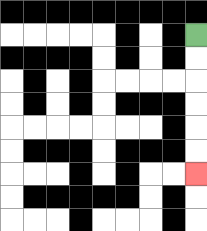{'start': '[8, 1]', 'end': '[8, 7]', 'path_directions': 'D,D,D,D,D,D', 'path_coordinates': '[[8, 1], [8, 2], [8, 3], [8, 4], [8, 5], [8, 6], [8, 7]]'}